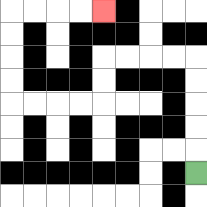{'start': '[8, 7]', 'end': '[4, 0]', 'path_directions': 'U,U,U,U,U,L,L,L,L,D,D,L,L,L,L,U,U,U,U,R,R,R,R', 'path_coordinates': '[[8, 7], [8, 6], [8, 5], [8, 4], [8, 3], [8, 2], [7, 2], [6, 2], [5, 2], [4, 2], [4, 3], [4, 4], [3, 4], [2, 4], [1, 4], [0, 4], [0, 3], [0, 2], [0, 1], [0, 0], [1, 0], [2, 0], [3, 0], [4, 0]]'}